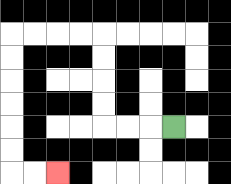{'start': '[7, 5]', 'end': '[2, 7]', 'path_directions': 'L,L,L,U,U,U,U,L,L,L,L,D,D,D,D,D,D,R,R', 'path_coordinates': '[[7, 5], [6, 5], [5, 5], [4, 5], [4, 4], [4, 3], [4, 2], [4, 1], [3, 1], [2, 1], [1, 1], [0, 1], [0, 2], [0, 3], [0, 4], [0, 5], [0, 6], [0, 7], [1, 7], [2, 7]]'}